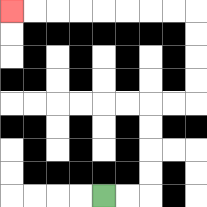{'start': '[4, 8]', 'end': '[0, 0]', 'path_directions': 'R,R,U,U,U,U,R,R,U,U,U,U,L,L,L,L,L,L,L,L', 'path_coordinates': '[[4, 8], [5, 8], [6, 8], [6, 7], [6, 6], [6, 5], [6, 4], [7, 4], [8, 4], [8, 3], [8, 2], [8, 1], [8, 0], [7, 0], [6, 0], [5, 0], [4, 0], [3, 0], [2, 0], [1, 0], [0, 0]]'}